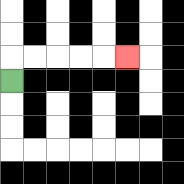{'start': '[0, 3]', 'end': '[5, 2]', 'path_directions': 'U,R,R,R,R,R', 'path_coordinates': '[[0, 3], [0, 2], [1, 2], [2, 2], [3, 2], [4, 2], [5, 2]]'}